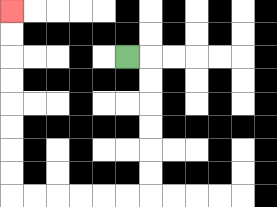{'start': '[5, 2]', 'end': '[0, 0]', 'path_directions': 'R,D,D,D,D,D,D,L,L,L,L,L,L,U,U,U,U,U,U,U,U', 'path_coordinates': '[[5, 2], [6, 2], [6, 3], [6, 4], [6, 5], [6, 6], [6, 7], [6, 8], [5, 8], [4, 8], [3, 8], [2, 8], [1, 8], [0, 8], [0, 7], [0, 6], [0, 5], [0, 4], [0, 3], [0, 2], [0, 1], [0, 0]]'}